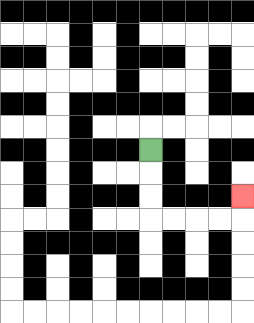{'start': '[6, 6]', 'end': '[10, 8]', 'path_directions': 'D,D,D,R,R,R,R,U', 'path_coordinates': '[[6, 6], [6, 7], [6, 8], [6, 9], [7, 9], [8, 9], [9, 9], [10, 9], [10, 8]]'}